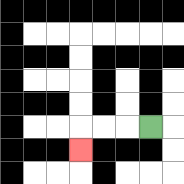{'start': '[6, 5]', 'end': '[3, 6]', 'path_directions': 'L,L,L,D', 'path_coordinates': '[[6, 5], [5, 5], [4, 5], [3, 5], [3, 6]]'}